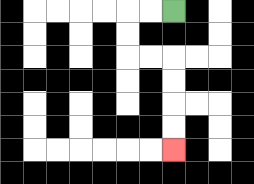{'start': '[7, 0]', 'end': '[7, 6]', 'path_directions': 'L,L,D,D,R,R,D,D,D,D', 'path_coordinates': '[[7, 0], [6, 0], [5, 0], [5, 1], [5, 2], [6, 2], [7, 2], [7, 3], [7, 4], [7, 5], [7, 6]]'}